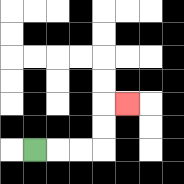{'start': '[1, 6]', 'end': '[5, 4]', 'path_directions': 'R,R,R,U,U,R', 'path_coordinates': '[[1, 6], [2, 6], [3, 6], [4, 6], [4, 5], [4, 4], [5, 4]]'}